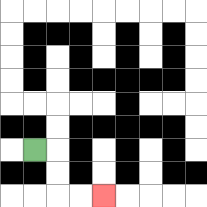{'start': '[1, 6]', 'end': '[4, 8]', 'path_directions': 'R,D,D,R,R', 'path_coordinates': '[[1, 6], [2, 6], [2, 7], [2, 8], [3, 8], [4, 8]]'}